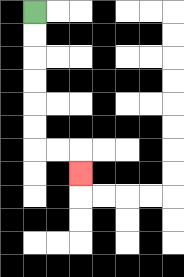{'start': '[1, 0]', 'end': '[3, 7]', 'path_directions': 'D,D,D,D,D,D,R,R,D', 'path_coordinates': '[[1, 0], [1, 1], [1, 2], [1, 3], [1, 4], [1, 5], [1, 6], [2, 6], [3, 6], [3, 7]]'}